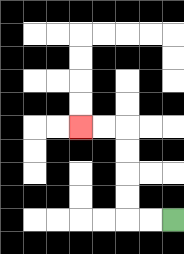{'start': '[7, 9]', 'end': '[3, 5]', 'path_directions': 'L,L,U,U,U,U,L,L', 'path_coordinates': '[[7, 9], [6, 9], [5, 9], [5, 8], [5, 7], [5, 6], [5, 5], [4, 5], [3, 5]]'}